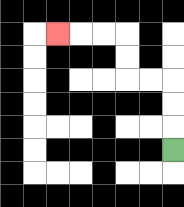{'start': '[7, 6]', 'end': '[2, 1]', 'path_directions': 'U,U,U,L,L,U,U,L,L,L', 'path_coordinates': '[[7, 6], [7, 5], [7, 4], [7, 3], [6, 3], [5, 3], [5, 2], [5, 1], [4, 1], [3, 1], [2, 1]]'}